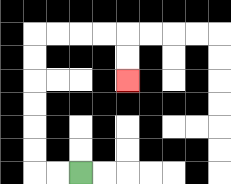{'start': '[3, 7]', 'end': '[5, 3]', 'path_directions': 'L,L,U,U,U,U,U,U,R,R,R,R,D,D', 'path_coordinates': '[[3, 7], [2, 7], [1, 7], [1, 6], [1, 5], [1, 4], [1, 3], [1, 2], [1, 1], [2, 1], [3, 1], [4, 1], [5, 1], [5, 2], [5, 3]]'}